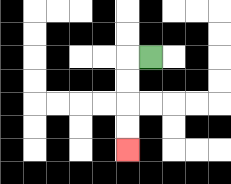{'start': '[6, 2]', 'end': '[5, 6]', 'path_directions': 'L,D,D,D,D', 'path_coordinates': '[[6, 2], [5, 2], [5, 3], [5, 4], [5, 5], [5, 6]]'}